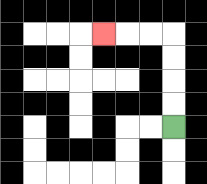{'start': '[7, 5]', 'end': '[4, 1]', 'path_directions': 'U,U,U,U,L,L,L', 'path_coordinates': '[[7, 5], [7, 4], [7, 3], [7, 2], [7, 1], [6, 1], [5, 1], [4, 1]]'}